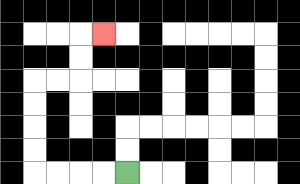{'start': '[5, 7]', 'end': '[4, 1]', 'path_directions': 'L,L,L,L,U,U,U,U,R,R,U,U,R', 'path_coordinates': '[[5, 7], [4, 7], [3, 7], [2, 7], [1, 7], [1, 6], [1, 5], [1, 4], [1, 3], [2, 3], [3, 3], [3, 2], [3, 1], [4, 1]]'}